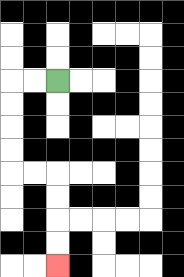{'start': '[2, 3]', 'end': '[2, 11]', 'path_directions': 'L,L,D,D,D,D,R,R,D,D,D,D', 'path_coordinates': '[[2, 3], [1, 3], [0, 3], [0, 4], [0, 5], [0, 6], [0, 7], [1, 7], [2, 7], [2, 8], [2, 9], [2, 10], [2, 11]]'}